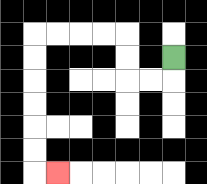{'start': '[7, 2]', 'end': '[2, 7]', 'path_directions': 'D,L,L,U,U,L,L,L,L,D,D,D,D,D,D,R', 'path_coordinates': '[[7, 2], [7, 3], [6, 3], [5, 3], [5, 2], [5, 1], [4, 1], [3, 1], [2, 1], [1, 1], [1, 2], [1, 3], [1, 4], [1, 5], [1, 6], [1, 7], [2, 7]]'}